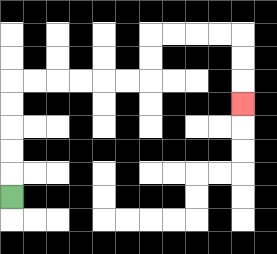{'start': '[0, 8]', 'end': '[10, 4]', 'path_directions': 'U,U,U,U,U,R,R,R,R,R,R,U,U,R,R,R,R,D,D,D', 'path_coordinates': '[[0, 8], [0, 7], [0, 6], [0, 5], [0, 4], [0, 3], [1, 3], [2, 3], [3, 3], [4, 3], [5, 3], [6, 3], [6, 2], [6, 1], [7, 1], [8, 1], [9, 1], [10, 1], [10, 2], [10, 3], [10, 4]]'}